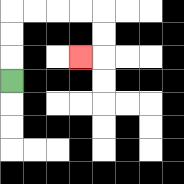{'start': '[0, 3]', 'end': '[3, 2]', 'path_directions': 'U,U,U,R,R,R,R,D,D,L', 'path_coordinates': '[[0, 3], [0, 2], [0, 1], [0, 0], [1, 0], [2, 0], [3, 0], [4, 0], [4, 1], [4, 2], [3, 2]]'}